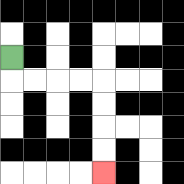{'start': '[0, 2]', 'end': '[4, 7]', 'path_directions': 'D,R,R,R,R,D,D,D,D', 'path_coordinates': '[[0, 2], [0, 3], [1, 3], [2, 3], [3, 3], [4, 3], [4, 4], [4, 5], [4, 6], [4, 7]]'}